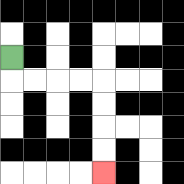{'start': '[0, 2]', 'end': '[4, 7]', 'path_directions': 'D,R,R,R,R,D,D,D,D', 'path_coordinates': '[[0, 2], [0, 3], [1, 3], [2, 3], [3, 3], [4, 3], [4, 4], [4, 5], [4, 6], [4, 7]]'}